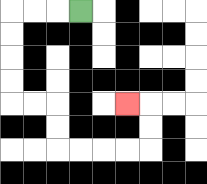{'start': '[3, 0]', 'end': '[5, 4]', 'path_directions': 'L,L,L,D,D,D,D,R,R,D,D,R,R,R,R,U,U,L', 'path_coordinates': '[[3, 0], [2, 0], [1, 0], [0, 0], [0, 1], [0, 2], [0, 3], [0, 4], [1, 4], [2, 4], [2, 5], [2, 6], [3, 6], [4, 6], [5, 6], [6, 6], [6, 5], [6, 4], [5, 4]]'}